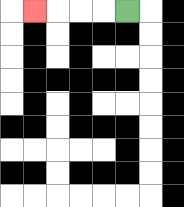{'start': '[5, 0]', 'end': '[1, 0]', 'path_directions': 'L,L,L,L', 'path_coordinates': '[[5, 0], [4, 0], [3, 0], [2, 0], [1, 0]]'}